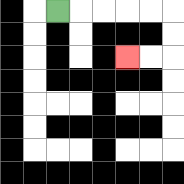{'start': '[2, 0]', 'end': '[5, 2]', 'path_directions': 'R,R,R,R,R,D,D,L,L', 'path_coordinates': '[[2, 0], [3, 0], [4, 0], [5, 0], [6, 0], [7, 0], [7, 1], [7, 2], [6, 2], [5, 2]]'}